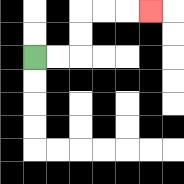{'start': '[1, 2]', 'end': '[6, 0]', 'path_directions': 'R,R,U,U,R,R,R', 'path_coordinates': '[[1, 2], [2, 2], [3, 2], [3, 1], [3, 0], [4, 0], [5, 0], [6, 0]]'}